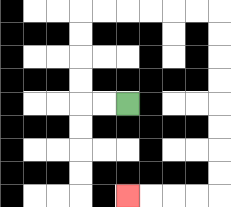{'start': '[5, 4]', 'end': '[5, 8]', 'path_directions': 'L,L,U,U,U,U,R,R,R,R,R,R,D,D,D,D,D,D,D,D,L,L,L,L', 'path_coordinates': '[[5, 4], [4, 4], [3, 4], [3, 3], [3, 2], [3, 1], [3, 0], [4, 0], [5, 0], [6, 0], [7, 0], [8, 0], [9, 0], [9, 1], [9, 2], [9, 3], [9, 4], [9, 5], [9, 6], [9, 7], [9, 8], [8, 8], [7, 8], [6, 8], [5, 8]]'}